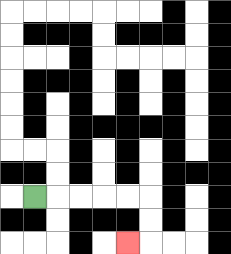{'start': '[1, 8]', 'end': '[5, 10]', 'path_directions': 'R,R,R,R,R,D,D,L', 'path_coordinates': '[[1, 8], [2, 8], [3, 8], [4, 8], [5, 8], [6, 8], [6, 9], [6, 10], [5, 10]]'}